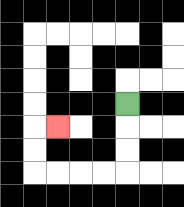{'start': '[5, 4]', 'end': '[2, 5]', 'path_directions': 'D,D,D,L,L,L,L,U,U,R', 'path_coordinates': '[[5, 4], [5, 5], [5, 6], [5, 7], [4, 7], [3, 7], [2, 7], [1, 7], [1, 6], [1, 5], [2, 5]]'}